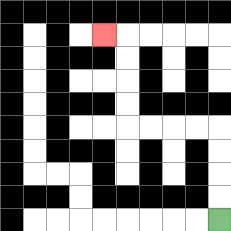{'start': '[9, 9]', 'end': '[4, 1]', 'path_directions': 'U,U,U,U,L,L,L,L,U,U,U,U,L', 'path_coordinates': '[[9, 9], [9, 8], [9, 7], [9, 6], [9, 5], [8, 5], [7, 5], [6, 5], [5, 5], [5, 4], [5, 3], [5, 2], [5, 1], [4, 1]]'}